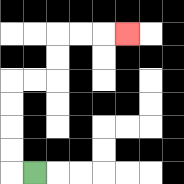{'start': '[1, 7]', 'end': '[5, 1]', 'path_directions': 'L,U,U,U,U,R,R,U,U,R,R,R', 'path_coordinates': '[[1, 7], [0, 7], [0, 6], [0, 5], [0, 4], [0, 3], [1, 3], [2, 3], [2, 2], [2, 1], [3, 1], [4, 1], [5, 1]]'}